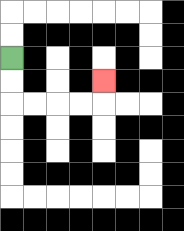{'start': '[0, 2]', 'end': '[4, 3]', 'path_directions': 'D,D,R,R,R,R,U', 'path_coordinates': '[[0, 2], [0, 3], [0, 4], [1, 4], [2, 4], [3, 4], [4, 4], [4, 3]]'}